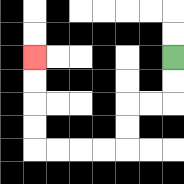{'start': '[7, 2]', 'end': '[1, 2]', 'path_directions': 'D,D,L,L,D,D,L,L,L,L,U,U,U,U', 'path_coordinates': '[[7, 2], [7, 3], [7, 4], [6, 4], [5, 4], [5, 5], [5, 6], [4, 6], [3, 6], [2, 6], [1, 6], [1, 5], [1, 4], [1, 3], [1, 2]]'}